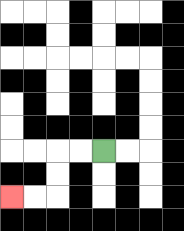{'start': '[4, 6]', 'end': '[0, 8]', 'path_directions': 'L,L,D,D,L,L', 'path_coordinates': '[[4, 6], [3, 6], [2, 6], [2, 7], [2, 8], [1, 8], [0, 8]]'}